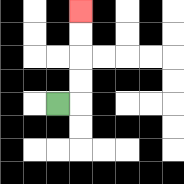{'start': '[2, 4]', 'end': '[3, 0]', 'path_directions': 'R,U,U,U,U', 'path_coordinates': '[[2, 4], [3, 4], [3, 3], [3, 2], [3, 1], [3, 0]]'}